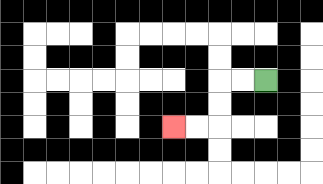{'start': '[11, 3]', 'end': '[7, 5]', 'path_directions': 'L,L,D,D,L,L', 'path_coordinates': '[[11, 3], [10, 3], [9, 3], [9, 4], [9, 5], [8, 5], [7, 5]]'}